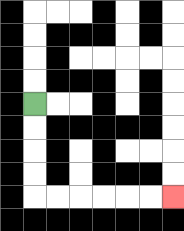{'start': '[1, 4]', 'end': '[7, 8]', 'path_directions': 'D,D,D,D,R,R,R,R,R,R', 'path_coordinates': '[[1, 4], [1, 5], [1, 6], [1, 7], [1, 8], [2, 8], [3, 8], [4, 8], [5, 8], [6, 8], [7, 8]]'}